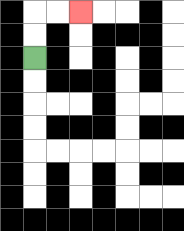{'start': '[1, 2]', 'end': '[3, 0]', 'path_directions': 'U,U,R,R', 'path_coordinates': '[[1, 2], [1, 1], [1, 0], [2, 0], [3, 0]]'}